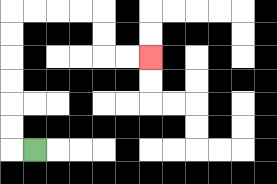{'start': '[1, 6]', 'end': '[6, 2]', 'path_directions': 'L,U,U,U,U,U,U,R,R,R,R,D,D,R,R', 'path_coordinates': '[[1, 6], [0, 6], [0, 5], [0, 4], [0, 3], [0, 2], [0, 1], [0, 0], [1, 0], [2, 0], [3, 0], [4, 0], [4, 1], [4, 2], [5, 2], [6, 2]]'}